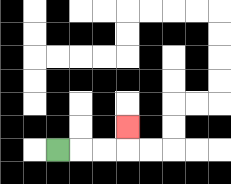{'start': '[2, 6]', 'end': '[5, 5]', 'path_directions': 'R,R,R,U', 'path_coordinates': '[[2, 6], [3, 6], [4, 6], [5, 6], [5, 5]]'}